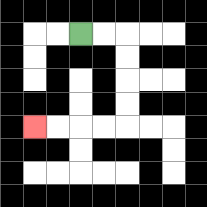{'start': '[3, 1]', 'end': '[1, 5]', 'path_directions': 'R,R,D,D,D,D,L,L,L,L', 'path_coordinates': '[[3, 1], [4, 1], [5, 1], [5, 2], [5, 3], [5, 4], [5, 5], [4, 5], [3, 5], [2, 5], [1, 5]]'}